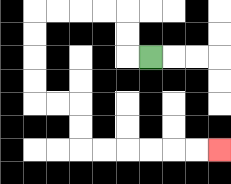{'start': '[6, 2]', 'end': '[9, 6]', 'path_directions': 'L,U,U,L,L,L,L,D,D,D,D,R,R,D,D,R,R,R,R,R,R', 'path_coordinates': '[[6, 2], [5, 2], [5, 1], [5, 0], [4, 0], [3, 0], [2, 0], [1, 0], [1, 1], [1, 2], [1, 3], [1, 4], [2, 4], [3, 4], [3, 5], [3, 6], [4, 6], [5, 6], [6, 6], [7, 6], [8, 6], [9, 6]]'}